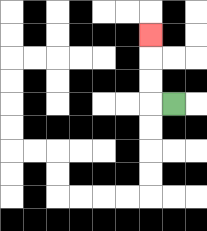{'start': '[7, 4]', 'end': '[6, 1]', 'path_directions': 'L,U,U,U', 'path_coordinates': '[[7, 4], [6, 4], [6, 3], [6, 2], [6, 1]]'}